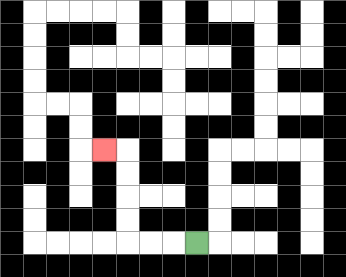{'start': '[8, 10]', 'end': '[4, 6]', 'path_directions': 'L,L,L,U,U,U,U,L', 'path_coordinates': '[[8, 10], [7, 10], [6, 10], [5, 10], [5, 9], [5, 8], [5, 7], [5, 6], [4, 6]]'}